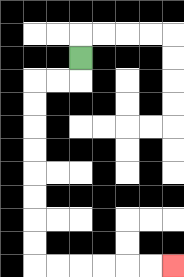{'start': '[3, 2]', 'end': '[7, 11]', 'path_directions': 'D,L,L,D,D,D,D,D,D,D,D,R,R,R,R,R,R', 'path_coordinates': '[[3, 2], [3, 3], [2, 3], [1, 3], [1, 4], [1, 5], [1, 6], [1, 7], [1, 8], [1, 9], [1, 10], [1, 11], [2, 11], [3, 11], [4, 11], [5, 11], [6, 11], [7, 11]]'}